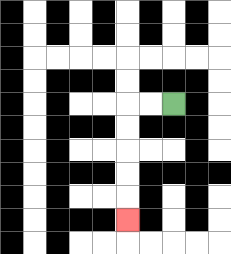{'start': '[7, 4]', 'end': '[5, 9]', 'path_directions': 'L,L,D,D,D,D,D', 'path_coordinates': '[[7, 4], [6, 4], [5, 4], [5, 5], [5, 6], [5, 7], [5, 8], [5, 9]]'}